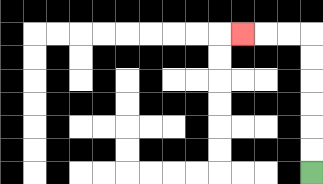{'start': '[13, 7]', 'end': '[10, 1]', 'path_directions': 'U,U,U,U,U,U,L,L,L', 'path_coordinates': '[[13, 7], [13, 6], [13, 5], [13, 4], [13, 3], [13, 2], [13, 1], [12, 1], [11, 1], [10, 1]]'}